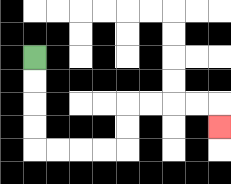{'start': '[1, 2]', 'end': '[9, 5]', 'path_directions': 'D,D,D,D,R,R,R,R,U,U,R,R,R,R,D', 'path_coordinates': '[[1, 2], [1, 3], [1, 4], [1, 5], [1, 6], [2, 6], [3, 6], [4, 6], [5, 6], [5, 5], [5, 4], [6, 4], [7, 4], [8, 4], [9, 4], [9, 5]]'}